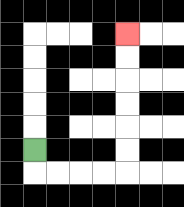{'start': '[1, 6]', 'end': '[5, 1]', 'path_directions': 'D,R,R,R,R,U,U,U,U,U,U', 'path_coordinates': '[[1, 6], [1, 7], [2, 7], [3, 7], [4, 7], [5, 7], [5, 6], [5, 5], [5, 4], [5, 3], [5, 2], [5, 1]]'}